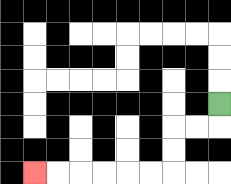{'start': '[9, 4]', 'end': '[1, 7]', 'path_directions': 'D,L,L,D,D,L,L,L,L,L,L', 'path_coordinates': '[[9, 4], [9, 5], [8, 5], [7, 5], [7, 6], [7, 7], [6, 7], [5, 7], [4, 7], [3, 7], [2, 7], [1, 7]]'}